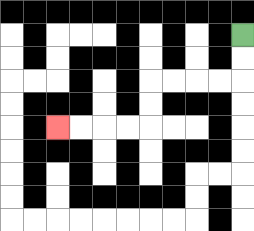{'start': '[10, 1]', 'end': '[2, 5]', 'path_directions': 'D,D,L,L,L,L,D,D,L,L,L,L', 'path_coordinates': '[[10, 1], [10, 2], [10, 3], [9, 3], [8, 3], [7, 3], [6, 3], [6, 4], [6, 5], [5, 5], [4, 5], [3, 5], [2, 5]]'}